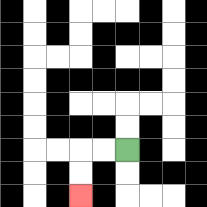{'start': '[5, 6]', 'end': '[3, 8]', 'path_directions': 'L,L,D,D', 'path_coordinates': '[[5, 6], [4, 6], [3, 6], [3, 7], [3, 8]]'}